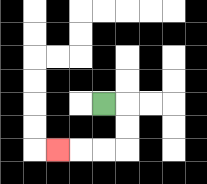{'start': '[4, 4]', 'end': '[2, 6]', 'path_directions': 'R,D,D,L,L,L', 'path_coordinates': '[[4, 4], [5, 4], [5, 5], [5, 6], [4, 6], [3, 6], [2, 6]]'}